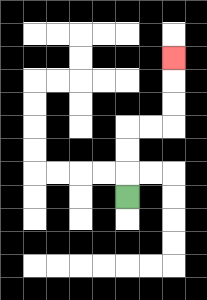{'start': '[5, 8]', 'end': '[7, 2]', 'path_directions': 'U,U,U,R,R,U,U,U', 'path_coordinates': '[[5, 8], [5, 7], [5, 6], [5, 5], [6, 5], [7, 5], [7, 4], [7, 3], [7, 2]]'}